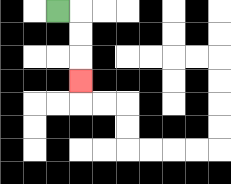{'start': '[2, 0]', 'end': '[3, 3]', 'path_directions': 'R,D,D,D', 'path_coordinates': '[[2, 0], [3, 0], [3, 1], [3, 2], [3, 3]]'}